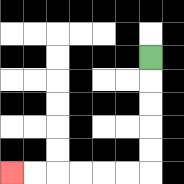{'start': '[6, 2]', 'end': '[0, 7]', 'path_directions': 'D,D,D,D,D,L,L,L,L,L,L', 'path_coordinates': '[[6, 2], [6, 3], [6, 4], [6, 5], [6, 6], [6, 7], [5, 7], [4, 7], [3, 7], [2, 7], [1, 7], [0, 7]]'}